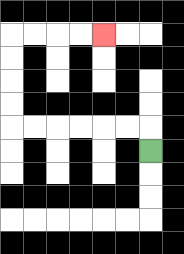{'start': '[6, 6]', 'end': '[4, 1]', 'path_directions': 'U,L,L,L,L,L,L,U,U,U,U,R,R,R,R', 'path_coordinates': '[[6, 6], [6, 5], [5, 5], [4, 5], [3, 5], [2, 5], [1, 5], [0, 5], [0, 4], [0, 3], [0, 2], [0, 1], [1, 1], [2, 1], [3, 1], [4, 1]]'}